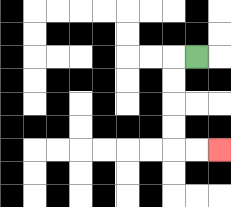{'start': '[8, 2]', 'end': '[9, 6]', 'path_directions': 'L,D,D,D,D,R,R', 'path_coordinates': '[[8, 2], [7, 2], [7, 3], [7, 4], [7, 5], [7, 6], [8, 6], [9, 6]]'}